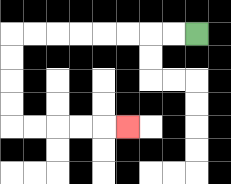{'start': '[8, 1]', 'end': '[5, 5]', 'path_directions': 'L,L,L,L,L,L,L,L,D,D,D,D,R,R,R,R,R', 'path_coordinates': '[[8, 1], [7, 1], [6, 1], [5, 1], [4, 1], [3, 1], [2, 1], [1, 1], [0, 1], [0, 2], [0, 3], [0, 4], [0, 5], [1, 5], [2, 5], [3, 5], [4, 5], [5, 5]]'}